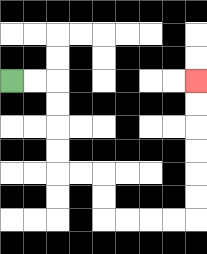{'start': '[0, 3]', 'end': '[8, 3]', 'path_directions': 'R,R,D,D,D,D,R,R,D,D,R,R,R,R,U,U,U,U,U,U', 'path_coordinates': '[[0, 3], [1, 3], [2, 3], [2, 4], [2, 5], [2, 6], [2, 7], [3, 7], [4, 7], [4, 8], [4, 9], [5, 9], [6, 9], [7, 9], [8, 9], [8, 8], [8, 7], [8, 6], [8, 5], [8, 4], [8, 3]]'}